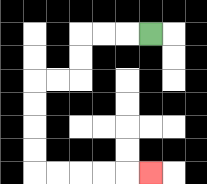{'start': '[6, 1]', 'end': '[6, 7]', 'path_directions': 'L,L,L,D,D,L,L,D,D,D,D,R,R,R,R,R', 'path_coordinates': '[[6, 1], [5, 1], [4, 1], [3, 1], [3, 2], [3, 3], [2, 3], [1, 3], [1, 4], [1, 5], [1, 6], [1, 7], [2, 7], [3, 7], [4, 7], [5, 7], [6, 7]]'}